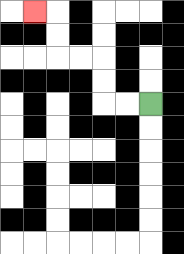{'start': '[6, 4]', 'end': '[1, 0]', 'path_directions': 'L,L,U,U,L,L,U,U,L', 'path_coordinates': '[[6, 4], [5, 4], [4, 4], [4, 3], [4, 2], [3, 2], [2, 2], [2, 1], [2, 0], [1, 0]]'}